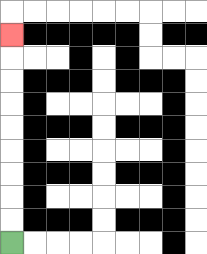{'start': '[0, 10]', 'end': '[0, 1]', 'path_directions': 'U,U,U,U,U,U,U,U,U', 'path_coordinates': '[[0, 10], [0, 9], [0, 8], [0, 7], [0, 6], [0, 5], [0, 4], [0, 3], [0, 2], [0, 1]]'}